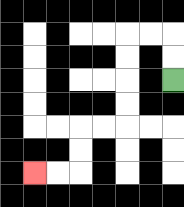{'start': '[7, 3]', 'end': '[1, 7]', 'path_directions': 'U,U,L,L,D,D,D,D,L,L,D,D,L,L', 'path_coordinates': '[[7, 3], [7, 2], [7, 1], [6, 1], [5, 1], [5, 2], [5, 3], [5, 4], [5, 5], [4, 5], [3, 5], [3, 6], [3, 7], [2, 7], [1, 7]]'}